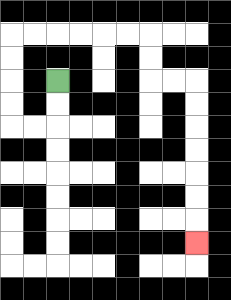{'start': '[2, 3]', 'end': '[8, 10]', 'path_directions': 'D,D,L,L,U,U,U,U,R,R,R,R,R,R,D,D,R,R,D,D,D,D,D,D,D', 'path_coordinates': '[[2, 3], [2, 4], [2, 5], [1, 5], [0, 5], [0, 4], [0, 3], [0, 2], [0, 1], [1, 1], [2, 1], [3, 1], [4, 1], [5, 1], [6, 1], [6, 2], [6, 3], [7, 3], [8, 3], [8, 4], [8, 5], [8, 6], [8, 7], [8, 8], [8, 9], [8, 10]]'}